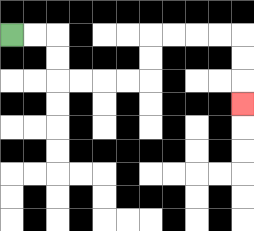{'start': '[0, 1]', 'end': '[10, 4]', 'path_directions': 'R,R,D,D,R,R,R,R,U,U,R,R,R,R,D,D,D', 'path_coordinates': '[[0, 1], [1, 1], [2, 1], [2, 2], [2, 3], [3, 3], [4, 3], [5, 3], [6, 3], [6, 2], [6, 1], [7, 1], [8, 1], [9, 1], [10, 1], [10, 2], [10, 3], [10, 4]]'}